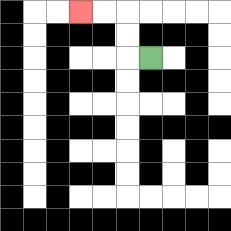{'start': '[6, 2]', 'end': '[3, 0]', 'path_directions': 'L,U,U,L,L', 'path_coordinates': '[[6, 2], [5, 2], [5, 1], [5, 0], [4, 0], [3, 0]]'}